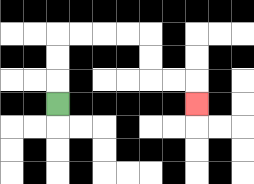{'start': '[2, 4]', 'end': '[8, 4]', 'path_directions': 'U,U,U,R,R,R,R,D,D,R,R,D', 'path_coordinates': '[[2, 4], [2, 3], [2, 2], [2, 1], [3, 1], [4, 1], [5, 1], [6, 1], [6, 2], [6, 3], [7, 3], [8, 3], [8, 4]]'}